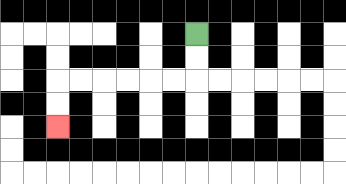{'start': '[8, 1]', 'end': '[2, 5]', 'path_directions': 'D,D,L,L,L,L,L,L,D,D', 'path_coordinates': '[[8, 1], [8, 2], [8, 3], [7, 3], [6, 3], [5, 3], [4, 3], [3, 3], [2, 3], [2, 4], [2, 5]]'}